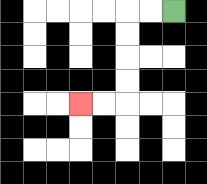{'start': '[7, 0]', 'end': '[3, 4]', 'path_directions': 'L,L,D,D,D,D,L,L', 'path_coordinates': '[[7, 0], [6, 0], [5, 0], [5, 1], [5, 2], [5, 3], [5, 4], [4, 4], [3, 4]]'}